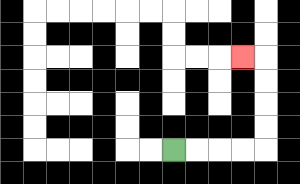{'start': '[7, 6]', 'end': '[10, 2]', 'path_directions': 'R,R,R,R,U,U,U,U,L', 'path_coordinates': '[[7, 6], [8, 6], [9, 6], [10, 6], [11, 6], [11, 5], [11, 4], [11, 3], [11, 2], [10, 2]]'}